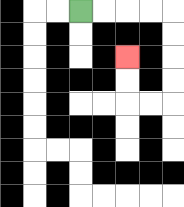{'start': '[3, 0]', 'end': '[5, 2]', 'path_directions': 'R,R,R,R,D,D,D,D,L,L,U,U', 'path_coordinates': '[[3, 0], [4, 0], [5, 0], [6, 0], [7, 0], [7, 1], [7, 2], [7, 3], [7, 4], [6, 4], [5, 4], [5, 3], [5, 2]]'}